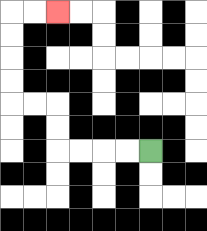{'start': '[6, 6]', 'end': '[2, 0]', 'path_directions': 'L,L,L,L,U,U,L,L,U,U,U,U,R,R', 'path_coordinates': '[[6, 6], [5, 6], [4, 6], [3, 6], [2, 6], [2, 5], [2, 4], [1, 4], [0, 4], [0, 3], [0, 2], [0, 1], [0, 0], [1, 0], [2, 0]]'}